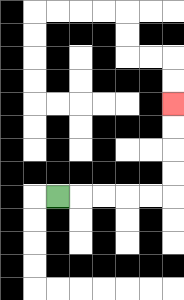{'start': '[2, 8]', 'end': '[7, 4]', 'path_directions': 'R,R,R,R,R,U,U,U,U', 'path_coordinates': '[[2, 8], [3, 8], [4, 8], [5, 8], [6, 8], [7, 8], [7, 7], [7, 6], [7, 5], [7, 4]]'}